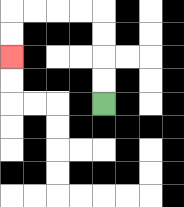{'start': '[4, 4]', 'end': '[0, 2]', 'path_directions': 'U,U,U,U,L,L,L,L,D,D', 'path_coordinates': '[[4, 4], [4, 3], [4, 2], [4, 1], [4, 0], [3, 0], [2, 0], [1, 0], [0, 0], [0, 1], [0, 2]]'}